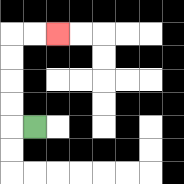{'start': '[1, 5]', 'end': '[2, 1]', 'path_directions': 'L,U,U,U,U,R,R', 'path_coordinates': '[[1, 5], [0, 5], [0, 4], [0, 3], [0, 2], [0, 1], [1, 1], [2, 1]]'}